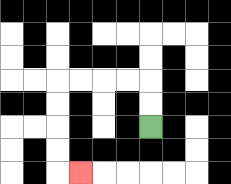{'start': '[6, 5]', 'end': '[3, 7]', 'path_directions': 'U,U,L,L,L,L,D,D,D,D,R', 'path_coordinates': '[[6, 5], [6, 4], [6, 3], [5, 3], [4, 3], [3, 3], [2, 3], [2, 4], [2, 5], [2, 6], [2, 7], [3, 7]]'}